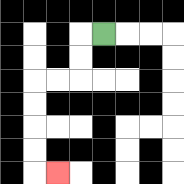{'start': '[4, 1]', 'end': '[2, 7]', 'path_directions': 'L,D,D,L,L,D,D,D,D,R', 'path_coordinates': '[[4, 1], [3, 1], [3, 2], [3, 3], [2, 3], [1, 3], [1, 4], [1, 5], [1, 6], [1, 7], [2, 7]]'}